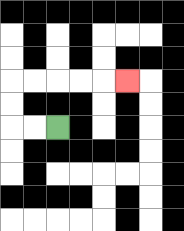{'start': '[2, 5]', 'end': '[5, 3]', 'path_directions': 'L,L,U,U,R,R,R,R,R', 'path_coordinates': '[[2, 5], [1, 5], [0, 5], [0, 4], [0, 3], [1, 3], [2, 3], [3, 3], [4, 3], [5, 3]]'}